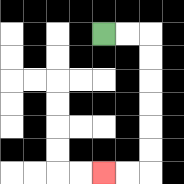{'start': '[4, 1]', 'end': '[4, 7]', 'path_directions': 'R,R,D,D,D,D,D,D,L,L', 'path_coordinates': '[[4, 1], [5, 1], [6, 1], [6, 2], [6, 3], [6, 4], [6, 5], [6, 6], [6, 7], [5, 7], [4, 7]]'}